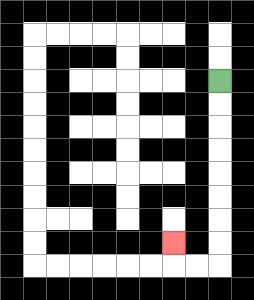{'start': '[9, 3]', 'end': '[7, 10]', 'path_directions': 'D,D,D,D,D,D,D,D,L,L,U', 'path_coordinates': '[[9, 3], [9, 4], [9, 5], [9, 6], [9, 7], [9, 8], [9, 9], [9, 10], [9, 11], [8, 11], [7, 11], [7, 10]]'}